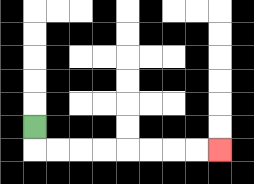{'start': '[1, 5]', 'end': '[9, 6]', 'path_directions': 'D,R,R,R,R,R,R,R,R', 'path_coordinates': '[[1, 5], [1, 6], [2, 6], [3, 6], [4, 6], [5, 6], [6, 6], [7, 6], [8, 6], [9, 6]]'}